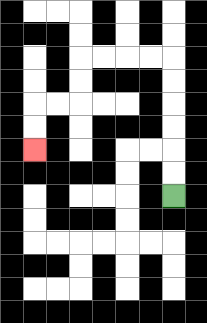{'start': '[7, 8]', 'end': '[1, 6]', 'path_directions': 'U,U,U,U,U,U,L,L,L,L,D,D,L,L,D,D', 'path_coordinates': '[[7, 8], [7, 7], [7, 6], [7, 5], [7, 4], [7, 3], [7, 2], [6, 2], [5, 2], [4, 2], [3, 2], [3, 3], [3, 4], [2, 4], [1, 4], [1, 5], [1, 6]]'}